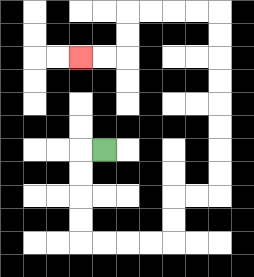{'start': '[4, 6]', 'end': '[3, 2]', 'path_directions': 'L,D,D,D,D,R,R,R,R,U,U,R,R,U,U,U,U,U,U,U,U,L,L,L,L,D,D,L,L', 'path_coordinates': '[[4, 6], [3, 6], [3, 7], [3, 8], [3, 9], [3, 10], [4, 10], [5, 10], [6, 10], [7, 10], [7, 9], [7, 8], [8, 8], [9, 8], [9, 7], [9, 6], [9, 5], [9, 4], [9, 3], [9, 2], [9, 1], [9, 0], [8, 0], [7, 0], [6, 0], [5, 0], [5, 1], [5, 2], [4, 2], [3, 2]]'}